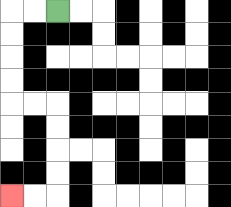{'start': '[2, 0]', 'end': '[0, 8]', 'path_directions': 'L,L,D,D,D,D,R,R,D,D,D,D,L,L', 'path_coordinates': '[[2, 0], [1, 0], [0, 0], [0, 1], [0, 2], [0, 3], [0, 4], [1, 4], [2, 4], [2, 5], [2, 6], [2, 7], [2, 8], [1, 8], [0, 8]]'}